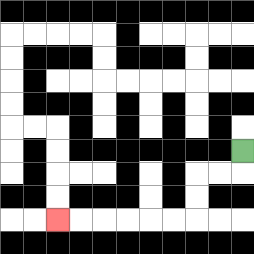{'start': '[10, 6]', 'end': '[2, 9]', 'path_directions': 'D,L,L,D,D,L,L,L,L,L,L', 'path_coordinates': '[[10, 6], [10, 7], [9, 7], [8, 7], [8, 8], [8, 9], [7, 9], [6, 9], [5, 9], [4, 9], [3, 9], [2, 9]]'}